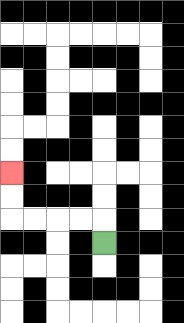{'start': '[4, 10]', 'end': '[0, 7]', 'path_directions': 'U,L,L,L,L,U,U', 'path_coordinates': '[[4, 10], [4, 9], [3, 9], [2, 9], [1, 9], [0, 9], [0, 8], [0, 7]]'}